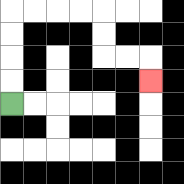{'start': '[0, 4]', 'end': '[6, 3]', 'path_directions': 'U,U,U,U,R,R,R,R,D,D,R,R,D', 'path_coordinates': '[[0, 4], [0, 3], [0, 2], [0, 1], [0, 0], [1, 0], [2, 0], [3, 0], [4, 0], [4, 1], [4, 2], [5, 2], [6, 2], [6, 3]]'}